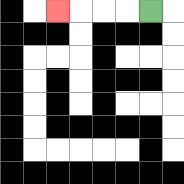{'start': '[6, 0]', 'end': '[2, 0]', 'path_directions': 'L,L,L,L', 'path_coordinates': '[[6, 0], [5, 0], [4, 0], [3, 0], [2, 0]]'}